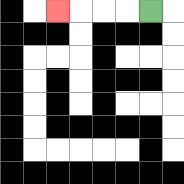{'start': '[6, 0]', 'end': '[2, 0]', 'path_directions': 'L,L,L,L', 'path_coordinates': '[[6, 0], [5, 0], [4, 0], [3, 0], [2, 0]]'}